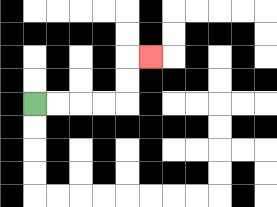{'start': '[1, 4]', 'end': '[6, 2]', 'path_directions': 'R,R,R,R,U,U,R', 'path_coordinates': '[[1, 4], [2, 4], [3, 4], [4, 4], [5, 4], [5, 3], [5, 2], [6, 2]]'}